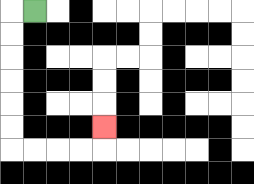{'start': '[1, 0]', 'end': '[4, 5]', 'path_directions': 'L,D,D,D,D,D,D,R,R,R,R,U', 'path_coordinates': '[[1, 0], [0, 0], [0, 1], [0, 2], [0, 3], [0, 4], [0, 5], [0, 6], [1, 6], [2, 6], [3, 6], [4, 6], [4, 5]]'}